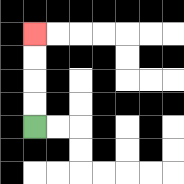{'start': '[1, 5]', 'end': '[1, 1]', 'path_directions': 'U,U,U,U', 'path_coordinates': '[[1, 5], [1, 4], [1, 3], [1, 2], [1, 1]]'}